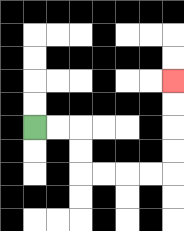{'start': '[1, 5]', 'end': '[7, 3]', 'path_directions': 'R,R,D,D,R,R,R,R,U,U,U,U', 'path_coordinates': '[[1, 5], [2, 5], [3, 5], [3, 6], [3, 7], [4, 7], [5, 7], [6, 7], [7, 7], [7, 6], [7, 5], [7, 4], [7, 3]]'}